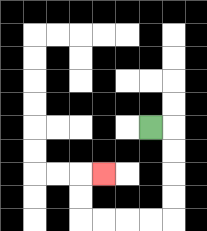{'start': '[6, 5]', 'end': '[4, 7]', 'path_directions': 'R,D,D,D,D,L,L,L,L,U,U,R', 'path_coordinates': '[[6, 5], [7, 5], [7, 6], [7, 7], [7, 8], [7, 9], [6, 9], [5, 9], [4, 9], [3, 9], [3, 8], [3, 7], [4, 7]]'}